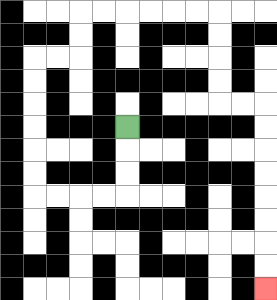{'start': '[5, 5]', 'end': '[11, 12]', 'path_directions': 'D,D,D,L,L,L,L,U,U,U,U,U,U,R,R,U,U,R,R,R,R,R,R,D,D,D,D,R,R,D,D,D,D,D,D,D,D', 'path_coordinates': '[[5, 5], [5, 6], [5, 7], [5, 8], [4, 8], [3, 8], [2, 8], [1, 8], [1, 7], [1, 6], [1, 5], [1, 4], [1, 3], [1, 2], [2, 2], [3, 2], [3, 1], [3, 0], [4, 0], [5, 0], [6, 0], [7, 0], [8, 0], [9, 0], [9, 1], [9, 2], [9, 3], [9, 4], [10, 4], [11, 4], [11, 5], [11, 6], [11, 7], [11, 8], [11, 9], [11, 10], [11, 11], [11, 12]]'}